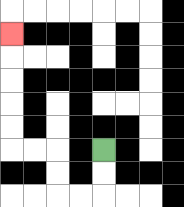{'start': '[4, 6]', 'end': '[0, 1]', 'path_directions': 'D,D,L,L,U,U,L,L,U,U,U,U,U', 'path_coordinates': '[[4, 6], [4, 7], [4, 8], [3, 8], [2, 8], [2, 7], [2, 6], [1, 6], [0, 6], [0, 5], [0, 4], [0, 3], [0, 2], [0, 1]]'}